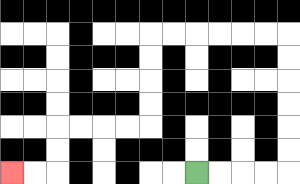{'start': '[8, 7]', 'end': '[0, 7]', 'path_directions': 'R,R,R,R,U,U,U,U,U,U,L,L,L,L,L,L,D,D,D,D,L,L,L,L,D,D,L,L', 'path_coordinates': '[[8, 7], [9, 7], [10, 7], [11, 7], [12, 7], [12, 6], [12, 5], [12, 4], [12, 3], [12, 2], [12, 1], [11, 1], [10, 1], [9, 1], [8, 1], [7, 1], [6, 1], [6, 2], [6, 3], [6, 4], [6, 5], [5, 5], [4, 5], [3, 5], [2, 5], [2, 6], [2, 7], [1, 7], [0, 7]]'}